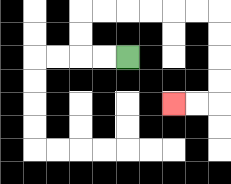{'start': '[5, 2]', 'end': '[7, 4]', 'path_directions': 'L,L,U,U,R,R,R,R,R,R,D,D,D,D,L,L', 'path_coordinates': '[[5, 2], [4, 2], [3, 2], [3, 1], [3, 0], [4, 0], [5, 0], [6, 0], [7, 0], [8, 0], [9, 0], [9, 1], [9, 2], [9, 3], [9, 4], [8, 4], [7, 4]]'}